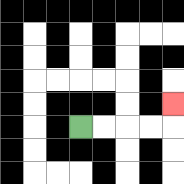{'start': '[3, 5]', 'end': '[7, 4]', 'path_directions': 'R,R,R,R,U', 'path_coordinates': '[[3, 5], [4, 5], [5, 5], [6, 5], [7, 5], [7, 4]]'}